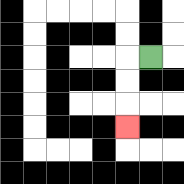{'start': '[6, 2]', 'end': '[5, 5]', 'path_directions': 'L,D,D,D', 'path_coordinates': '[[6, 2], [5, 2], [5, 3], [5, 4], [5, 5]]'}